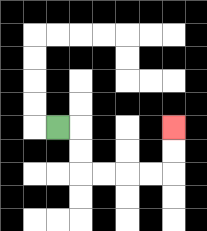{'start': '[2, 5]', 'end': '[7, 5]', 'path_directions': 'R,D,D,R,R,R,R,U,U', 'path_coordinates': '[[2, 5], [3, 5], [3, 6], [3, 7], [4, 7], [5, 7], [6, 7], [7, 7], [7, 6], [7, 5]]'}